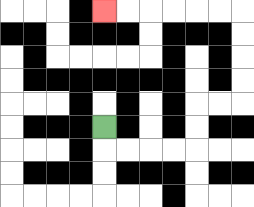{'start': '[4, 5]', 'end': '[4, 0]', 'path_directions': 'D,R,R,R,R,U,U,R,R,U,U,U,U,L,L,L,L,L,L', 'path_coordinates': '[[4, 5], [4, 6], [5, 6], [6, 6], [7, 6], [8, 6], [8, 5], [8, 4], [9, 4], [10, 4], [10, 3], [10, 2], [10, 1], [10, 0], [9, 0], [8, 0], [7, 0], [6, 0], [5, 0], [4, 0]]'}